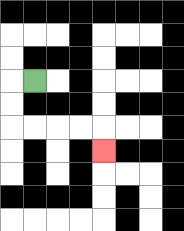{'start': '[1, 3]', 'end': '[4, 6]', 'path_directions': 'L,D,D,R,R,R,R,D', 'path_coordinates': '[[1, 3], [0, 3], [0, 4], [0, 5], [1, 5], [2, 5], [3, 5], [4, 5], [4, 6]]'}